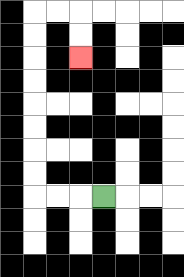{'start': '[4, 8]', 'end': '[3, 2]', 'path_directions': 'L,L,L,U,U,U,U,U,U,U,U,R,R,D,D', 'path_coordinates': '[[4, 8], [3, 8], [2, 8], [1, 8], [1, 7], [1, 6], [1, 5], [1, 4], [1, 3], [1, 2], [1, 1], [1, 0], [2, 0], [3, 0], [3, 1], [3, 2]]'}